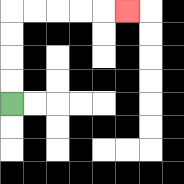{'start': '[0, 4]', 'end': '[5, 0]', 'path_directions': 'U,U,U,U,R,R,R,R,R', 'path_coordinates': '[[0, 4], [0, 3], [0, 2], [0, 1], [0, 0], [1, 0], [2, 0], [3, 0], [4, 0], [5, 0]]'}